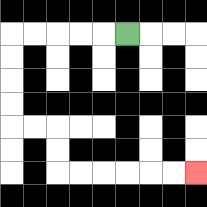{'start': '[5, 1]', 'end': '[8, 7]', 'path_directions': 'L,L,L,L,L,D,D,D,D,R,R,D,D,R,R,R,R,R,R', 'path_coordinates': '[[5, 1], [4, 1], [3, 1], [2, 1], [1, 1], [0, 1], [0, 2], [0, 3], [0, 4], [0, 5], [1, 5], [2, 5], [2, 6], [2, 7], [3, 7], [4, 7], [5, 7], [6, 7], [7, 7], [8, 7]]'}